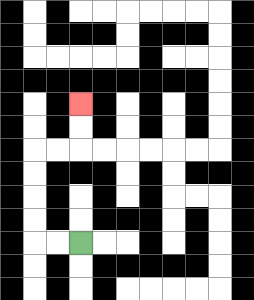{'start': '[3, 10]', 'end': '[3, 4]', 'path_directions': 'L,L,U,U,U,U,R,R,U,U', 'path_coordinates': '[[3, 10], [2, 10], [1, 10], [1, 9], [1, 8], [1, 7], [1, 6], [2, 6], [3, 6], [3, 5], [3, 4]]'}